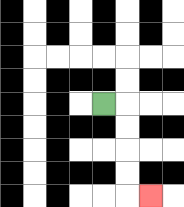{'start': '[4, 4]', 'end': '[6, 8]', 'path_directions': 'R,D,D,D,D,R', 'path_coordinates': '[[4, 4], [5, 4], [5, 5], [5, 6], [5, 7], [5, 8], [6, 8]]'}